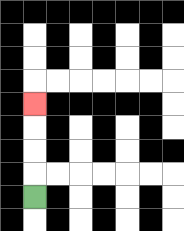{'start': '[1, 8]', 'end': '[1, 4]', 'path_directions': 'U,U,U,U', 'path_coordinates': '[[1, 8], [1, 7], [1, 6], [1, 5], [1, 4]]'}